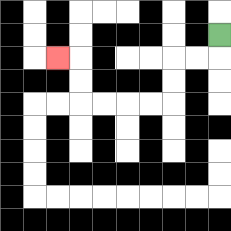{'start': '[9, 1]', 'end': '[2, 2]', 'path_directions': 'D,L,L,D,D,L,L,L,L,U,U,L', 'path_coordinates': '[[9, 1], [9, 2], [8, 2], [7, 2], [7, 3], [7, 4], [6, 4], [5, 4], [4, 4], [3, 4], [3, 3], [3, 2], [2, 2]]'}